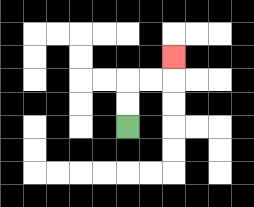{'start': '[5, 5]', 'end': '[7, 2]', 'path_directions': 'U,U,R,R,U', 'path_coordinates': '[[5, 5], [5, 4], [5, 3], [6, 3], [7, 3], [7, 2]]'}